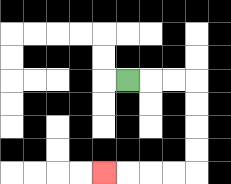{'start': '[5, 3]', 'end': '[4, 7]', 'path_directions': 'R,R,R,D,D,D,D,L,L,L,L', 'path_coordinates': '[[5, 3], [6, 3], [7, 3], [8, 3], [8, 4], [8, 5], [8, 6], [8, 7], [7, 7], [6, 7], [5, 7], [4, 7]]'}